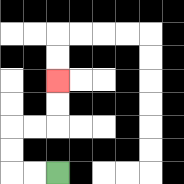{'start': '[2, 7]', 'end': '[2, 3]', 'path_directions': 'L,L,U,U,R,R,U,U', 'path_coordinates': '[[2, 7], [1, 7], [0, 7], [0, 6], [0, 5], [1, 5], [2, 5], [2, 4], [2, 3]]'}